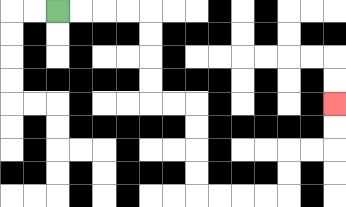{'start': '[2, 0]', 'end': '[14, 4]', 'path_directions': 'R,R,R,R,D,D,D,D,R,R,D,D,D,D,R,R,R,R,U,U,R,R,U,U', 'path_coordinates': '[[2, 0], [3, 0], [4, 0], [5, 0], [6, 0], [6, 1], [6, 2], [6, 3], [6, 4], [7, 4], [8, 4], [8, 5], [8, 6], [8, 7], [8, 8], [9, 8], [10, 8], [11, 8], [12, 8], [12, 7], [12, 6], [13, 6], [14, 6], [14, 5], [14, 4]]'}